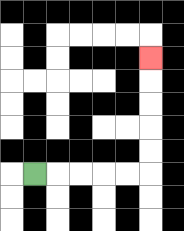{'start': '[1, 7]', 'end': '[6, 2]', 'path_directions': 'R,R,R,R,R,U,U,U,U,U', 'path_coordinates': '[[1, 7], [2, 7], [3, 7], [4, 7], [5, 7], [6, 7], [6, 6], [6, 5], [6, 4], [6, 3], [6, 2]]'}